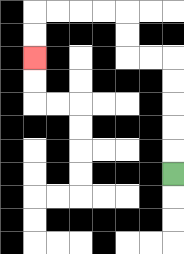{'start': '[7, 7]', 'end': '[1, 2]', 'path_directions': 'U,U,U,U,U,L,L,U,U,L,L,L,L,D,D', 'path_coordinates': '[[7, 7], [7, 6], [7, 5], [7, 4], [7, 3], [7, 2], [6, 2], [5, 2], [5, 1], [5, 0], [4, 0], [3, 0], [2, 0], [1, 0], [1, 1], [1, 2]]'}